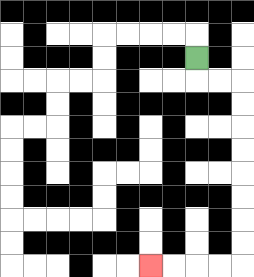{'start': '[8, 2]', 'end': '[6, 11]', 'path_directions': 'D,R,R,D,D,D,D,D,D,D,D,L,L,L,L', 'path_coordinates': '[[8, 2], [8, 3], [9, 3], [10, 3], [10, 4], [10, 5], [10, 6], [10, 7], [10, 8], [10, 9], [10, 10], [10, 11], [9, 11], [8, 11], [7, 11], [6, 11]]'}